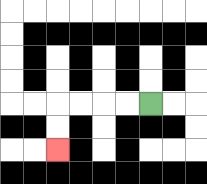{'start': '[6, 4]', 'end': '[2, 6]', 'path_directions': 'L,L,L,L,D,D', 'path_coordinates': '[[6, 4], [5, 4], [4, 4], [3, 4], [2, 4], [2, 5], [2, 6]]'}